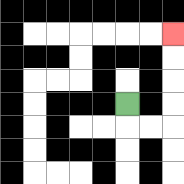{'start': '[5, 4]', 'end': '[7, 1]', 'path_directions': 'D,R,R,U,U,U,U', 'path_coordinates': '[[5, 4], [5, 5], [6, 5], [7, 5], [7, 4], [7, 3], [7, 2], [7, 1]]'}